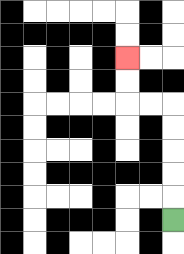{'start': '[7, 9]', 'end': '[5, 2]', 'path_directions': 'U,U,U,U,U,L,L,U,U', 'path_coordinates': '[[7, 9], [7, 8], [7, 7], [7, 6], [7, 5], [7, 4], [6, 4], [5, 4], [5, 3], [5, 2]]'}